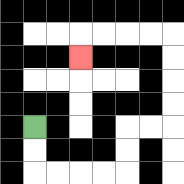{'start': '[1, 5]', 'end': '[3, 2]', 'path_directions': 'D,D,R,R,R,R,U,U,R,R,U,U,U,U,L,L,L,L,D', 'path_coordinates': '[[1, 5], [1, 6], [1, 7], [2, 7], [3, 7], [4, 7], [5, 7], [5, 6], [5, 5], [6, 5], [7, 5], [7, 4], [7, 3], [7, 2], [7, 1], [6, 1], [5, 1], [4, 1], [3, 1], [3, 2]]'}